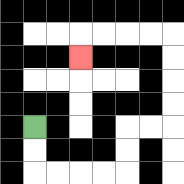{'start': '[1, 5]', 'end': '[3, 2]', 'path_directions': 'D,D,R,R,R,R,U,U,R,R,U,U,U,U,L,L,L,L,D', 'path_coordinates': '[[1, 5], [1, 6], [1, 7], [2, 7], [3, 7], [4, 7], [5, 7], [5, 6], [5, 5], [6, 5], [7, 5], [7, 4], [7, 3], [7, 2], [7, 1], [6, 1], [5, 1], [4, 1], [3, 1], [3, 2]]'}